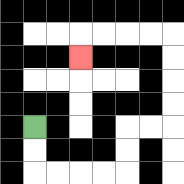{'start': '[1, 5]', 'end': '[3, 2]', 'path_directions': 'D,D,R,R,R,R,U,U,R,R,U,U,U,U,L,L,L,L,D', 'path_coordinates': '[[1, 5], [1, 6], [1, 7], [2, 7], [3, 7], [4, 7], [5, 7], [5, 6], [5, 5], [6, 5], [7, 5], [7, 4], [7, 3], [7, 2], [7, 1], [6, 1], [5, 1], [4, 1], [3, 1], [3, 2]]'}